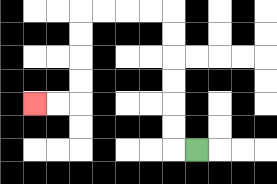{'start': '[8, 6]', 'end': '[1, 4]', 'path_directions': 'L,U,U,U,U,U,U,L,L,L,L,D,D,D,D,L,L', 'path_coordinates': '[[8, 6], [7, 6], [7, 5], [7, 4], [7, 3], [7, 2], [7, 1], [7, 0], [6, 0], [5, 0], [4, 0], [3, 0], [3, 1], [3, 2], [3, 3], [3, 4], [2, 4], [1, 4]]'}